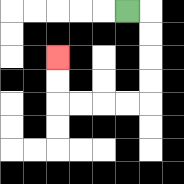{'start': '[5, 0]', 'end': '[2, 2]', 'path_directions': 'R,D,D,D,D,L,L,L,L,U,U', 'path_coordinates': '[[5, 0], [6, 0], [6, 1], [6, 2], [6, 3], [6, 4], [5, 4], [4, 4], [3, 4], [2, 4], [2, 3], [2, 2]]'}